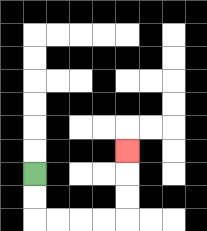{'start': '[1, 7]', 'end': '[5, 6]', 'path_directions': 'D,D,R,R,R,R,U,U,U', 'path_coordinates': '[[1, 7], [1, 8], [1, 9], [2, 9], [3, 9], [4, 9], [5, 9], [5, 8], [5, 7], [5, 6]]'}